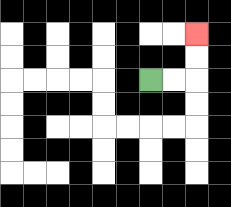{'start': '[6, 3]', 'end': '[8, 1]', 'path_directions': 'R,R,U,U', 'path_coordinates': '[[6, 3], [7, 3], [8, 3], [8, 2], [8, 1]]'}